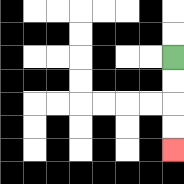{'start': '[7, 2]', 'end': '[7, 6]', 'path_directions': 'D,D,D,D', 'path_coordinates': '[[7, 2], [7, 3], [7, 4], [7, 5], [7, 6]]'}